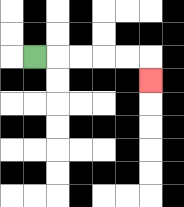{'start': '[1, 2]', 'end': '[6, 3]', 'path_directions': 'R,R,R,R,R,D', 'path_coordinates': '[[1, 2], [2, 2], [3, 2], [4, 2], [5, 2], [6, 2], [6, 3]]'}